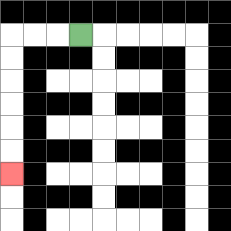{'start': '[3, 1]', 'end': '[0, 7]', 'path_directions': 'L,L,L,D,D,D,D,D,D', 'path_coordinates': '[[3, 1], [2, 1], [1, 1], [0, 1], [0, 2], [0, 3], [0, 4], [0, 5], [0, 6], [0, 7]]'}